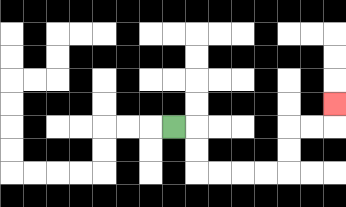{'start': '[7, 5]', 'end': '[14, 4]', 'path_directions': 'R,D,D,R,R,R,R,U,U,R,R,U', 'path_coordinates': '[[7, 5], [8, 5], [8, 6], [8, 7], [9, 7], [10, 7], [11, 7], [12, 7], [12, 6], [12, 5], [13, 5], [14, 5], [14, 4]]'}